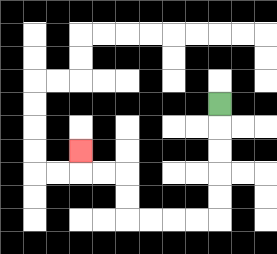{'start': '[9, 4]', 'end': '[3, 6]', 'path_directions': 'D,D,D,D,D,L,L,L,L,U,U,L,L,U', 'path_coordinates': '[[9, 4], [9, 5], [9, 6], [9, 7], [9, 8], [9, 9], [8, 9], [7, 9], [6, 9], [5, 9], [5, 8], [5, 7], [4, 7], [3, 7], [3, 6]]'}